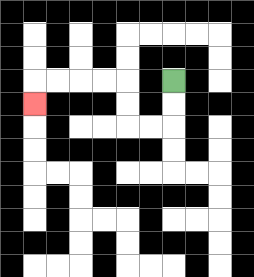{'start': '[7, 3]', 'end': '[1, 4]', 'path_directions': 'D,D,L,L,U,U,L,L,L,L,D', 'path_coordinates': '[[7, 3], [7, 4], [7, 5], [6, 5], [5, 5], [5, 4], [5, 3], [4, 3], [3, 3], [2, 3], [1, 3], [1, 4]]'}